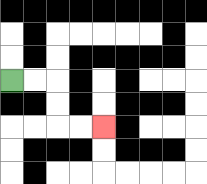{'start': '[0, 3]', 'end': '[4, 5]', 'path_directions': 'R,R,D,D,R,R', 'path_coordinates': '[[0, 3], [1, 3], [2, 3], [2, 4], [2, 5], [3, 5], [4, 5]]'}